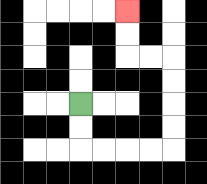{'start': '[3, 4]', 'end': '[5, 0]', 'path_directions': 'D,D,R,R,R,R,U,U,U,U,L,L,U,U', 'path_coordinates': '[[3, 4], [3, 5], [3, 6], [4, 6], [5, 6], [6, 6], [7, 6], [7, 5], [7, 4], [7, 3], [7, 2], [6, 2], [5, 2], [5, 1], [5, 0]]'}